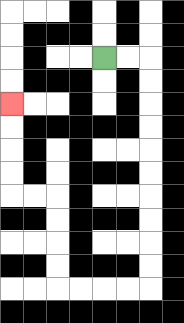{'start': '[4, 2]', 'end': '[0, 4]', 'path_directions': 'R,R,D,D,D,D,D,D,D,D,D,D,L,L,L,L,U,U,U,U,L,L,U,U,U,U', 'path_coordinates': '[[4, 2], [5, 2], [6, 2], [6, 3], [6, 4], [6, 5], [6, 6], [6, 7], [6, 8], [6, 9], [6, 10], [6, 11], [6, 12], [5, 12], [4, 12], [3, 12], [2, 12], [2, 11], [2, 10], [2, 9], [2, 8], [1, 8], [0, 8], [0, 7], [0, 6], [0, 5], [0, 4]]'}